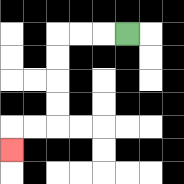{'start': '[5, 1]', 'end': '[0, 6]', 'path_directions': 'L,L,L,D,D,D,D,L,L,D', 'path_coordinates': '[[5, 1], [4, 1], [3, 1], [2, 1], [2, 2], [2, 3], [2, 4], [2, 5], [1, 5], [0, 5], [0, 6]]'}